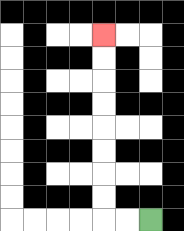{'start': '[6, 9]', 'end': '[4, 1]', 'path_directions': 'L,L,U,U,U,U,U,U,U,U', 'path_coordinates': '[[6, 9], [5, 9], [4, 9], [4, 8], [4, 7], [4, 6], [4, 5], [4, 4], [4, 3], [4, 2], [4, 1]]'}